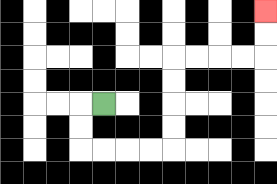{'start': '[4, 4]', 'end': '[11, 0]', 'path_directions': 'L,D,D,R,R,R,R,U,U,U,U,R,R,R,R,U,U', 'path_coordinates': '[[4, 4], [3, 4], [3, 5], [3, 6], [4, 6], [5, 6], [6, 6], [7, 6], [7, 5], [7, 4], [7, 3], [7, 2], [8, 2], [9, 2], [10, 2], [11, 2], [11, 1], [11, 0]]'}